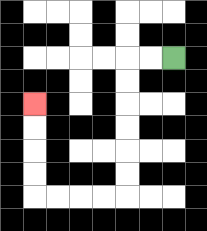{'start': '[7, 2]', 'end': '[1, 4]', 'path_directions': 'L,L,D,D,D,D,D,D,L,L,L,L,U,U,U,U', 'path_coordinates': '[[7, 2], [6, 2], [5, 2], [5, 3], [5, 4], [5, 5], [5, 6], [5, 7], [5, 8], [4, 8], [3, 8], [2, 8], [1, 8], [1, 7], [1, 6], [1, 5], [1, 4]]'}